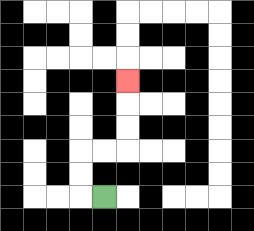{'start': '[4, 8]', 'end': '[5, 3]', 'path_directions': 'L,U,U,R,R,U,U,U', 'path_coordinates': '[[4, 8], [3, 8], [3, 7], [3, 6], [4, 6], [5, 6], [5, 5], [5, 4], [5, 3]]'}